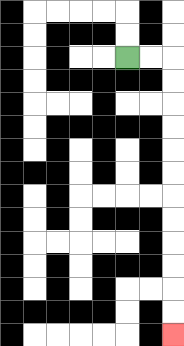{'start': '[5, 2]', 'end': '[7, 14]', 'path_directions': 'R,R,D,D,D,D,D,D,D,D,D,D,D,D', 'path_coordinates': '[[5, 2], [6, 2], [7, 2], [7, 3], [7, 4], [7, 5], [7, 6], [7, 7], [7, 8], [7, 9], [7, 10], [7, 11], [7, 12], [7, 13], [7, 14]]'}